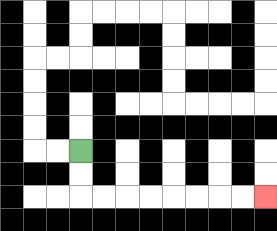{'start': '[3, 6]', 'end': '[11, 8]', 'path_directions': 'D,D,R,R,R,R,R,R,R,R', 'path_coordinates': '[[3, 6], [3, 7], [3, 8], [4, 8], [5, 8], [6, 8], [7, 8], [8, 8], [9, 8], [10, 8], [11, 8]]'}